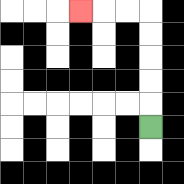{'start': '[6, 5]', 'end': '[3, 0]', 'path_directions': 'U,U,U,U,U,L,L,L', 'path_coordinates': '[[6, 5], [6, 4], [6, 3], [6, 2], [6, 1], [6, 0], [5, 0], [4, 0], [3, 0]]'}